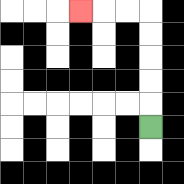{'start': '[6, 5]', 'end': '[3, 0]', 'path_directions': 'U,U,U,U,U,L,L,L', 'path_coordinates': '[[6, 5], [6, 4], [6, 3], [6, 2], [6, 1], [6, 0], [5, 0], [4, 0], [3, 0]]'}